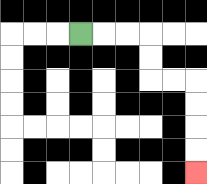{'start': '[3, 1]', 'end': '[8, 7]', 'path_directions': 'R,R,R,D,D,R,R,D,D,D,D', 'path_coordinates': '[[3, 1], [4, 1], [5, 1], [6, 1], [6, 2], [6, 3], [7, 3], [8, 3], [8, 4], [8, 5], [8, 6], [8, 7]]'}